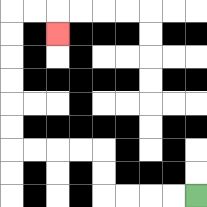{'start': '[8, 8]', 'end': '[2, 1]', 'path_directions': 'L,L,L,L,U,U,L,L,L,L,U,U,U,U,U,U,R,R,D', 'path_coordinates': '[[8, 8], [7, 8], [6, 8], [5, 8], [4, 8], [4, 7], [4, 6], [3, 6], [2, 6], [1, 6], [0, 6], [0, 5], [0, 4], [0, 3], [0, 2], [0, 1], [0, 0], [1, 0], [2, 0], [2, 1]]'}